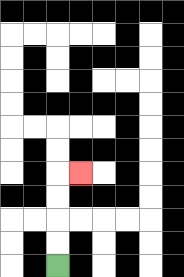{'start': '[2, 11]', 'end': '[3, 7]', 'path_directions': 'U,U,U,U,R', 'path_coordinates': '[[2, 11], [2, 10], [2, 9], [2, 8], [2, 7], [3, 7]]'}